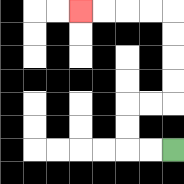{'start': '[7, 6]', 'end': '[3, 0]', 'path_directions': 'L,L,U,U,R,R,U,U,U,U,L,L,L,L', 'path_coordinates': '[[7, 6], [6, 6], [5, 6], [5, 5], [5, 4], [6, 4], [7, 4], [7, 3], [7, 2], [7, 1], [7, 0], [6, 0], [5, 0], [4, 0], [3, 0]]'}